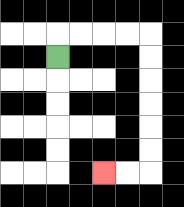{'start': '[2, 2]', 'end': '[4, 7]', 'path_directions': 'U,R,R,R,R,D,D,D,D,D,D,L,L', 'path_coordinates': '[[2, 2], [2, 1], [3, 1], [4, 1], [5, 1], [6, 1], [6, 2], [6, 3], [6, 4], [6, 5], [6, 6], [6, 7], [5, 7], [4, 7]]'}